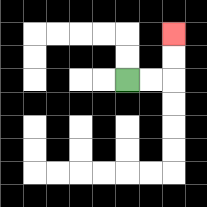{'start': '[5, 3]', 'end': '[7, 1]', 'path_directions': 'R,R,U,U', 'path_coordinates': '[[5, 3], [6, 3], [7, 3], [7, 2], [7, 1]]'}